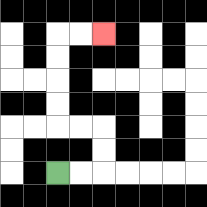{'start': '[2, 7]', 'end': '[4, 1]', 'path_directions': 'R,R,U,U,L,L,U,U,U,U,R,R', 'path_coordinates': '[[2, 7], [3, 7], [4, 7], [4, 6], [4, 5], [3, 5], [2, 5], [2, 4], [2, 3], [2, 2], [2, 1], [3, 1], [4, 1]]'}